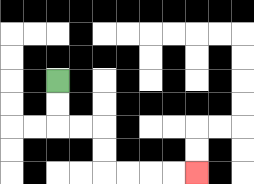{'start': '[2, 3]', 'end': '[8, 7]', 'path_directions': 'D,D,R,R,D,D,R,R,R,R', 'path_coordinates': '[[2, 3], [2, 4], [2, 5], [3, 5], [4, 5], [4, 6], [4, 7], [5, 7], [6, 7], [7, 7], [8, 7]]'}